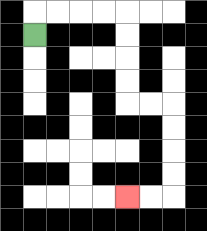{'start': '[1, 1]', 'end': '[5, 8]', 'path_directions': 'U,R,R,R,R,D,D,D,D,R,R,D,D,D,D,L,L', 'path_coordinates': '[[1, 1], [1, 0], [2, 0], [3, 0], [4, 0], [5, 0], [5, 1], [5, 2], [5, 3], [5, 4], [6, 4], [7, 4], [7, 5], [7, 6], [7, 7], [7, 8], [6, 8], [5, 8]]'}